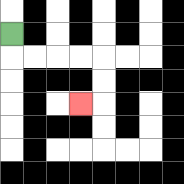{'start': '[0, 1]', 'end': '[3, 4]', 'path_directions': 'D,R,R,R,R,D,D,L', 'path_coordinates': '[[0, 1], [0, 2], [1, 2], [2, 2], [3, 2], [4, 2], [4, 3], [4, 4], [3, 4]]'}